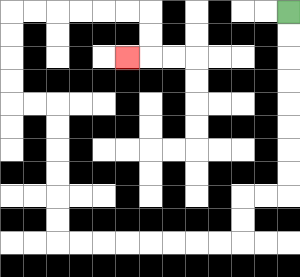{'start': '[12, 0]', 'end': '[5, 2]', 'path_directions': 'D,D,D,D,D,D,D,D,L,L,D,D,L,L,L,L,L,L,L,L,U,U,U,U,U,U,L,L,U,U,U,U,R,R,R,R,R,R,D,D,L', 'path_coordinates': '[[12, 0], [12, 1], [12, 2], [12, 3], [12, 4], [12, 5], [12, 6], [12, 7], [12, 8], [11, 8], [10, 8], [10, 9], [10, 10], [9, 10], [8, 10], [7, 10], [6, 10], [5, 10], [4, 10], [3, 10], [2, 10], [2, 9], [2, 8], [2, 7], [2, 6], [2, 5], [2, 4], [1, 4], [0, 4], [0, 3], [0, 2], [0, 1], [0, 0], [1, 0], [2, 0], [3, 0], [4, 0], [5, 0], [6, 0], [6, 1], [6, 2], [5, 2]]'}